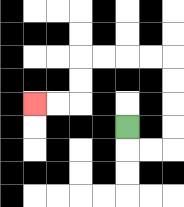{'start': '[5, 5]', 'end': '[1, 4]', 'path_directions': 'D,R,R,U,U,U,U,L,L,L,L,D,D,L,L', 'path_coordinates': '[[5, 5], [5, 6], [6, 6], [7, 6], [7, 5], [7, 4], [7, 3], [7, 2], [6, 2], [5, 2], [4, 2], [3, 2], [3, 3], [3, 4], [2, 4], [1, 4]]'}